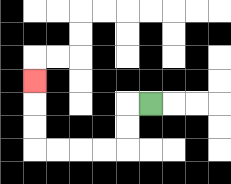{'start': '[6, 4]', 'end': '[1, 3]', 'path_directions': 'L,D,D,L,L,L,L,U,U,U', 'path_coordinates': '[[6, 4], [5, 4], [5, 5], [5, 6], [4, 6], [3, 6], [2, 6], [1, 6], [1, 5], [1, 4], [1, 3]]'}